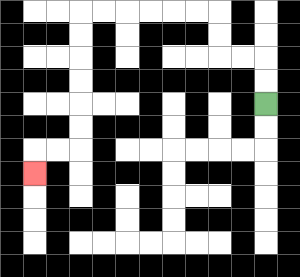{'start': '[11, 4]', 'end': '[1, 7]', 'path_directions': 'U,U,L,L,U,U,L,L,L,L,L,L,D,D,D,D,D,D,L,L,D', 'path_coordinates': '[[11, 4], [11, 3], [11, 2], [10, 2], [9, 2], [9, 1], [9, 0], [8, 0], [7, 0], [6, 0], [5, 0], [4, 0], [3, 0], [3, 1], [3, 2], [3, 3], [3, 4], [3, 5], [3, 6], [2, 6], [1, 6], [1, 7]]'}